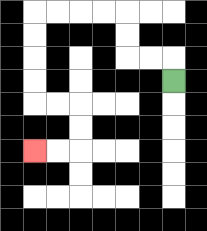{'start': '[7, 3]', 'end': '[1, 6]', 'path_directions': 'U,L,L,U,U,L,L,L,L,D,D,D,D,R,R,D,D,L,L', 'path_coordinates': '[[7, 3], [7, 2], [6, 2], [5, 2], [5, 1], [5, 0], [4, 0], [3, 0], [2, 0], [1, 0], [1, 1], [1, 2], [1, 3], [1, 4], [2, 4], [3, 4], [3, 5], [3, 6], [2, 6], [1, 6]]'}